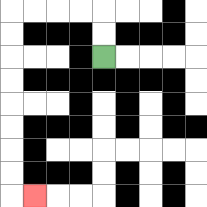{'start': '[4, 2]', 'end': '[1, 8]', 'path_directions': 'U,U,L,L,L,L,D,D,D,D,D,D,D,D,R', 'path_coordinates': '[[4, 2], [4, 1], [4, 0], [3, 0], [2, 0], [1, 0], [0, 0], [0, 1], [0, 2], [0, 3], [0, 4], [0, 5], [0, 6], [0, 7], [0, 8], [1, 8]]'}